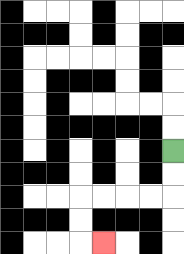{'start': '[7, 6]', 'end': '[4, 10]', 'path_directions': 'D,D,L,L,L,L,D,D,R', 'path_coordinates': '[[7, 6], [7, 7], [7, 8], [6, 8], [5, 8], [4, 8], [3, 8], [3, 9], [3, 10], [4, 10]]'}